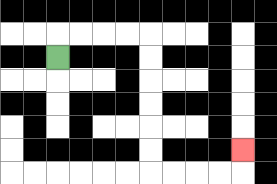{'start': '[2, 2]', 'end': '[10, 6]', 'path_directions': 'U,R,R,R,R,D,D,D,D,D,D,R,R,R,R,U', 'path_coordinates': '[[2, 2], [2, 1], [3, 1], [4, 1], [5, 1], [6, 1], [6, 2], [6, 3], [6, 4], [6, 5], [6, 6], [6, 7], [7, 7], [8, 7], [9, 7], [10, 7], [10, 6]]'}